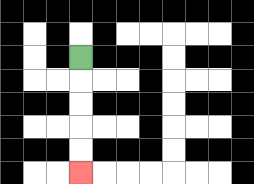{'start': '[3, 2]', 'end': '[3, 7]', 'path_directions': 'D,D,D,D,D', 'path_coordinates': '[[3, 2], [3, 3], [3, 4], [3, 5], [3, 6], [3, 7]]'}